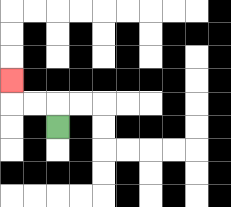{'start': '[2, 5]', 'end': '[0, 3]', 'path_directions': 'U,L,L,U', 'path_coordinates': '[[2, 5], [2, 4], [1, 4], [0, 4], [0, 3]]'}